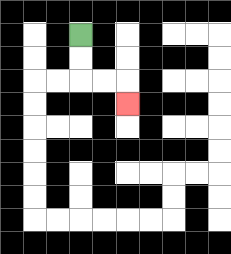{'start': '[3, 1]', 'end': '[5, 4]', 'path_directions': 'D,D,R,R,D', 'path_coordinates': '[[3, 1], [3, 2], [3, 3], [4, 3], [5, 3], [5, 4]]'}